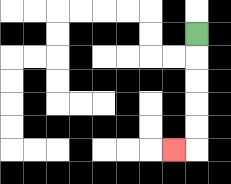{'start': '[8, 1]', 'end': '[7, 6]', 'path_directions': 'D,D,D,D,D,L', 'path_coordinates': '[[8, 1], [8, 2], [8, 3], [8, 4], [8, 5], [8, 6], [7, 6]]'}